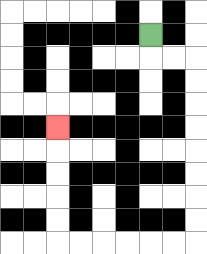{'start': '[6, 1]', 'end': '[2, 5]', 'path_directions': 'D,R,R,D,D,D,D,D,D,D,D,L,L,L,L,L,L,U,U,U,U,U', 'path_coordinates': '[[6, 1], [6, 2], [7, 2], [8, 2], [8, 3], [8, 4], [8, 5], [8, 6], [8, 7], [8, 8], [8, 9], [8, 10], [7, 10], [6, 10], [5, 10], [4, 10], [3, 10], [2, 10], [2, 9], [2, 8], [2, 7], [2, 6], [2, 5]]'}